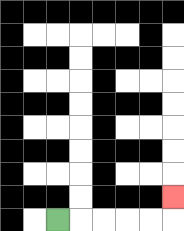{'start': '[2, 9]', 'end': '[7, 8]', 'path_directions': 'R,R,R,R,R,U', 'path_coordinates': '[[2, 9], [3, 9], [4, 9], [5, 9], [6, 9], [7, 9], [7, 8]]'}